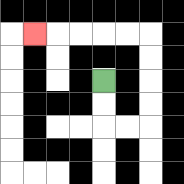{'start': '[4, 3]', 'end': '[1, 1]', 'path_directions': 'D,D,R,R,U,U,U,U,L,L,L,L,L', 'path_coordinates': '[[4, 3], [4, 4], [4, 5], [5, 5], [6, 5], [6, 4], [6, 3], [6, 2], [6, 1], [5, 1], [4, 1], [3, 1], [2, 1], [1, 1]]'}